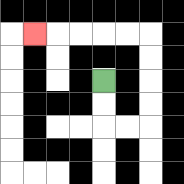{'start': '[4, 3]', 'end': '[1, 1]', 'path_directions': 'D,D,R,R,U,U,U,U,L,L,L,L,L', 'path_coordinates': '[[4, 3], [4, 4], [4, 5], [5, 5], [6, 5], [6, 4], [6, 3], [6, 2], [6, 1], [5, 1], [4, 1], [3, 1], [2, 1], [1, 1]]'}